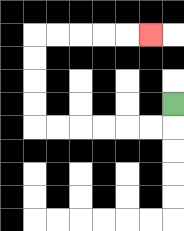{'start': '[7, 4]', 'end': '[6, 1]', 'path_directions': 'D,L,L,L,L,L,L,U,U,U,U,R,R,R,R,R', 'path_coordinates': '[[7, 4], [7, 5], [6, 5], [5, 5], [4, 5], [3, 5], [2, 5], [1, 5], [1, 4], [1, 3], [1, 2], [1, 1], [2, 1], [3, 1], [4, 1], [5, 1], [6, 1]]'}